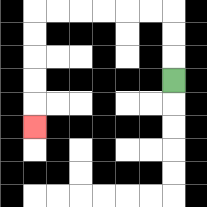{'start': '[7, 3]', 'end': '[1, 5]', 'path_directions': 'U,U,U,L,L,L,L,L,L,D,D,D,D,D', 'path_coordinates': '[[7, 3], [7, 2], [7, 1], [7, 0], [6, 0], [5, 0], [4, 0], [3, 0], [2, 0], [1, 0], [1, 1], [1, 2], [1, 3], [1, 4], [1, 5]]'}